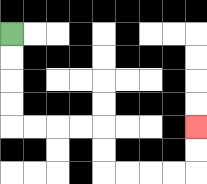{'start': '[0, 1]', 'end': '[8, 5]', 'path_directions': 'D,D,D,D,R,R,R,R,D,D,R,R,R,R,U,U', 'path_coordinates': '[[0, 1], [0, 2], [0, 3], [0, 4], [0, 5], [1, 5], [2, 5], [3, 5], [4, 5], [4, 6], [4, 7], [5, 7], [6, 7], [7, 7], [8, 7], [8, 6], [8, 5]]'}